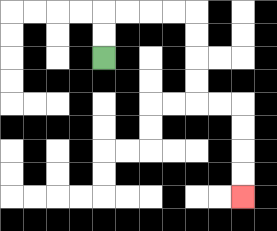{'start': '[4, 2]', 'end': '[10, 8]', 'path_directions': 'U,U,R,R,R,R,D,D,D,D,R,R,D,D,D,D', 'path_coordinates': '[[4, 2], [4, 1], [4, 0], [5, 0], [6, 0], [7, 0], [8, 0], [8, 1], [8, 2], [8, 3], [8, 4], [9, 4], [10, 4], [10, 5], [10, 6], [10, 7], [10, 8]]'}